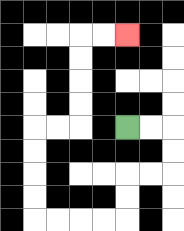{'start': '[5, 5]', 'end': '[5, 1]', 'path_directions': 'R,R,D,D,L,L,D,D,L,L,L,L,U,U,U,U,R,R,U,U,U,U,R,R', 'path_coordinates': '[[5, 5], [6, 5], [7, 5], [7, 6], [7, 7], [6, 7], [5, 7], [5, 8], [5, 9], [4, 9], [3, 9], [2, 9], [1, 9], [1, 8], [1, 7], [1, 6], [1, 5], [2, 5], [3, 5], [3, 4], [3, 3], [3, 2], [3, 1], [4, 1], [5, 1]]'}